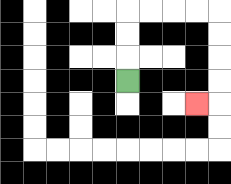{'start': '[5, 3]', 'end': '[8, 4]', 'path_directions': 'U,U,U,R,R,R,R,D,D,D,D,L', 'path_coordinates': '[[5, 3], [5, 2], [5, 1], [5, 0], [6, 0], [7, 0], [8, 0], [9, 0], [9, 1], [9, 2], [9, 3], [9, 4], [8, 4]]'}